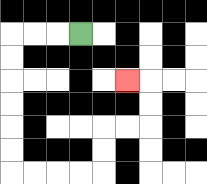{'start': '[3, 1]', 'end': '[5, 3]', 'path_directions': 'L,L,L,D,D,D,D,D,D,R,R,R,R,U,U,R,R,U,U,L', 'path_coordinates': '[[3, 1], [2, 1], [1, 1], [0, 1], [0, 2], [0, 3], [0, 4], [0, 5], [0, 6], [0, 7], [1, 7], [2, 7], [3, 7], [4, 7], [4, 6], [4, 5], [5, 5], [6, 5], [6, 4], [6, 3], [5, 3]]'}